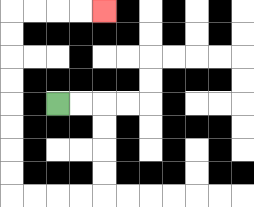{'start': '[2, 4]', 'end': '[4, 0]', 'path_directions': 'R,R,D,D,D,D,L,L,L,L,U,U,U,U,U,U,U,U,R,R,R,R', 'path_coordinates': '[[2, 4], [3, 4], [4, 4], [4, 5], [4, 6], [4, 7], [4, 8], [3, 8], [2, 8], [1, 8], [0, 8], [0, 7], [0, 6], [0, 5], [0, 4], [0, 3], [0, 2], [0, 1], [0, 0], [1, 0], [2, 0], [3, 0], [4, 0]]'}